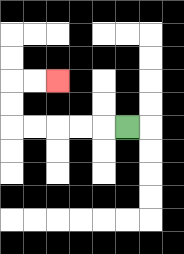{'start': '[5, 5]', 'end': '[2, 3]', 'path_directions': 'L,L,L,L,L,U,U,R,R', 'path_coordinates': '[[5, 5], [4, 5], [3, 5], [2, 5], [1, 5], [0, 5], [0, 4], [0, 3], [1, 3], [2, 3]]'}